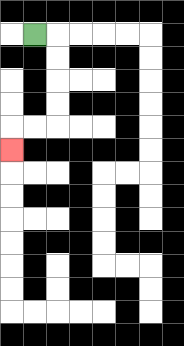{'start': '[1, 1]', 'end': '[0, 6]', 'path_directions': 'R,D,D,D,D,L,L,D', 'path_coordinates': '[[1, 1], [2, 1], [2, 2], [2, 3], [2, 4], [2, 5], [1, 5], [0, 5], [0, 6]]'}